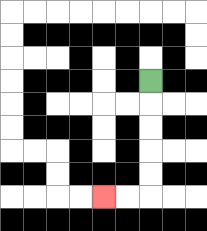{'start': '[6, 3]', 'end': '[4, 8]', 'path_directions': 'D,D,D,D,D,L,L', 'path_coordinates': '[[6, 3], [6, 4], [6, 5], [6, 6], [6, 7], [6, 8], [5, 8], [4, 8]]'}